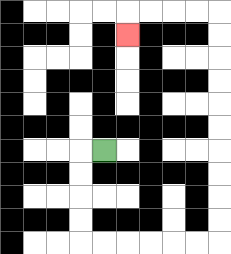{'start': '[4, 6]', 'end': '[5, 1]', 'path_directions': 'L,D,D,D,D,R,R,R,R,R,R,U,U,U,U,U,U,U,U,U,U,L,L,L,L,D', 'path_coordinates': '[[4, 6], [3, 6], [3, 7], [3, 8], [3, 9], [3, 10], [4, 10], [5, 10], [6, 10], [7, 10], [8, 10], [9, 10], [9, 9], [9, 8], [9, 7], [9, 6], [9, 5], [9, 4], [9, 3], [9, 2], [9, 1], [9, 0], [8, 0], [7, 0], [6, 0], [5, 0], [5, 1]]'}